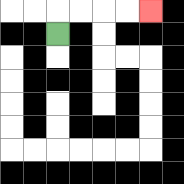{'start': '[2, 1]', 'end': '[6, 0]', 'path_directions': 'U,R,R,R,R', 'path_coordinates': '[[2, 1], [2, 0], [3, 0], [4, 0], [5, 0], [6, 0]]'}